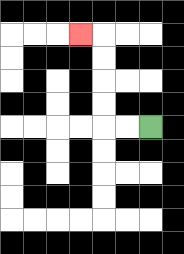{'start': '[6, 5]', 'end': '[3, 1]', 'path_directions': 'L,L,U,U,U,U,L', 'path_coordinates': '[[6, 5], [5, 5], [4, 5], [4, 4], [4, 3], [4, 2], [4, 1], [3, 1]]'}